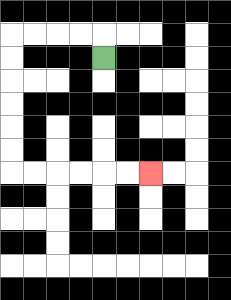{'start': '[4, 2]', 'end': '[6, 7]', 'path_directions': 'U,L,L,L,L,D,D,D,D,D,D,R,R,R,R,R,R', 'path_coordinates': '[[4, 2], [4, 1], [3, 1], [2, 1], [1, 1], [0, 1], [0, 2], [0, 3], [0, 4], [0, 5], [0, 6], [0, 7], [1, 7], [2, 7], [3, 7], [4, 7], [5, 7], [6, 7]]'}